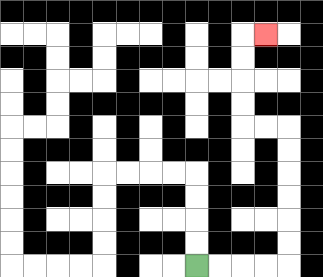{'start': '[8, 11]', 'end': '[11, 1]', 'path_directions': 'R,R,R,R,U,U,U,U,U,U,L,L,U,U,U,U,R', 'path_coordinates': '[[8, 11], [9, 11], [10, 11], [11, 11], [12, 11], [12, 10], [12, 9], [12, 8], [12, 7], [12, 6], [12, 5], [11, 5], [10, 5], [10, 4], [10, 3], [10, 2], [10, 1], [11, 1]]'}